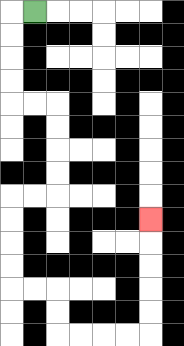{'start': '[1, 0]', 'end': '[6, 9]', 'path_directions': 'L,D,D,D,D,R,R,D,D,D,D,L,L,D,D,D,D,R,R,D,D,R,R,R,R,U,U,U,U,U', 'path_coordinates': '[[1, 0], [0, 0], [0, 1], [0, 2], [0, 3], [0, 4], [1, 4], [2, 4], [2, 5], [2, 6], [2, 7], [2, 8], [1, 8], [0, 8], [0, 9], [0, 10], [0, 11], [0, 12], [1, 12], [2, 12], [2, 13], [2, 14], [3, 14], [4, 14], [5, 14], [6, 14], [6, 13], [6, 12], [6, 11], [6, 10], [6, 9]]'}